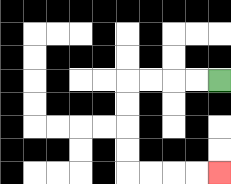{'start': '[9, 3]', 'end': '[9, 7]', 'path_directions': 'L,L,L,L,D,D,D,D,R,R,R,R', 'path_coordinates': '[[9, 3], [8, 3], [7, 3], [6, 3], [5, 3], [5, 4], [5, 5], [5, 6], [5, 7], [6, 7], [7, 7], [8, 7], [9, 7]]'}